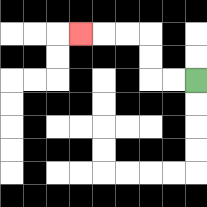{'start': '[8, 3]', 'end': '[3, 1]', 'path_directions': 'L,L,U,U,L,L,L', 'path_coordinates': '[[8, 3], [7, 3], [6, 3], [6, 2], [6, 1], [5, 1], [4, 1], [3, 1]]'}